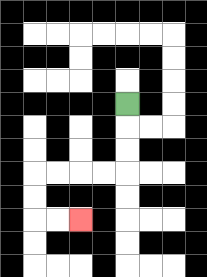{'start': '[5, 4]', 'end': '[3, 9]', 'path_directions': 'D,D,D,L,L,L,L,D,D,R,R', 'path_coordinates': '[[5, 4], [5, 5], [5, 6], [5, 7], [4, 7], [3, 7], [2, 7], [1, 7], [1, 8], [1, 9], [2, 9], [3, 9]]'}